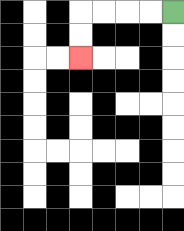{'start': '[7, 0]', 'end': '[3, 2]', 'path_directions': 'L,L,L,L,D,D', 'path_coordinates': '[[7, 0], [6, 0], [5, 0], [4, 0], [3, 0], [3, 1], [3, 2]]'}